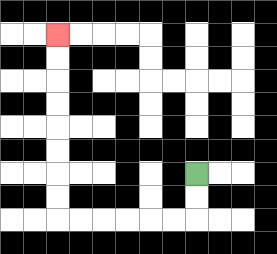{'start': '[8, 7]', 'end': '[2, 1]', 'path_directions': 'D,D,L,L,L,L,L,L,U,U,U,U,U,U,U,U', 'path_coordinates': '[[8, 7], [8, 8], [8, 9], [7, 9], [6, 9], [5, 9], [4, 9], [3, 9], [2, 9], [2, 8], [2, 7], [2, 6], [2, 5], [2, 4], [2, 3], [2, 2], [2, 1]]'}